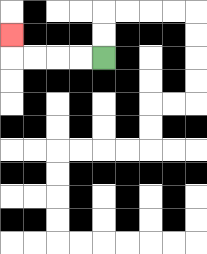{'start': '[4, 2]', 'end': '[0, 1]', 'path_directions': 'L,L,L,L,U', 'path_coordinates': '[[4, 2], [3, 2], [2, 2], [1, 2], [0, 2], [0, 1]]'}